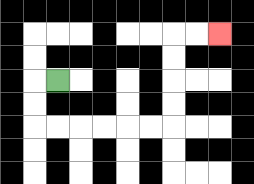{'start': '[2, 3]', 'end': '[9, 1]', 'path_directions': 'L,D,D,R,R,R,R,R,R,U,U,U,U,R,R', 'path_coordinates': '[[2, 3], [1, 3], [1, 4], [1, 5], [2, 5], [3, 5], [4, 5], [5, 5], [6, 5], [7, 5], [7, 4], [7, 3], [7, 2], [7, 1], [8, 1], [9, 1]]'}